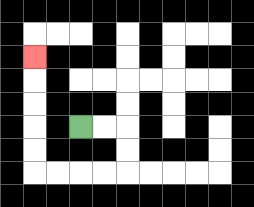{'start': '[3, 5]', 'end': '[1, 2]', 'path_directions': 'R,R,D,D,L,L,L,L,U,U,U,U,U', 'path_coordinates': '[[3, 5], [4, 5], [5, 5], [5, 6], [5, 7], [4, 7], [3, 7], [2, 7], [1, 7], [1, 6], [1, 5], [1, 4], [1, 3], [1, 2]]'}